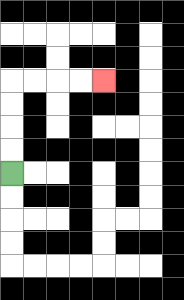{'start': '[0, 7]', 'end': '[4, 3]', 'path_directions': 'U,U,U,U,R,R,R,R', 'path_coordinates': '[[0, 7], [0, 6], [0, 5], [0, 4], [0, 3], [1, 3], [2, 3], [3, 3], [4, 3]]'}